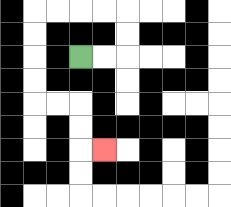{'start': '[3, 2]', 'end': '[4, 6]', 'path_directions': 'R,R,U,U,L,L,L,L,D,D,D,D,R,R,D,D,R', 'path_coordinates': '[[3, 2], [4, 2], [5, 2], [5, 1], [5, 0], [4, 0], [3, 0], [2, 0], [1, 0], [1, 1], [1, 2], [1, 3], [1, 4], [2, 4], [3, 4], [3, 5], [3, 6], [4, 6]]'}